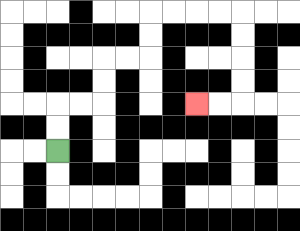{'start': '[2, 6]', 'end': '[8, 4]', 'path_directions': 'U,U,R,R,U,U,R,R,U,U,R,R,R,R,D,D,D,D,L,L', 'path_coordinates': '[[2, 6], [2, 5], [2, 4], [3, 4], [4, 4], [4, 3], [4, 2], [5, 2], [6, 2], [6, 1], [6, 0], [7, 0], [8, 0], [9, 0], [10, 0], [10, 1], [10, 2], [10, 3], [10, 4], [9, 4], [8, 4]]'}